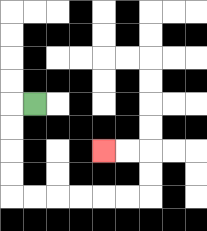{'start': '[1, 4]', 'end': '[4, 6]', 'path_directions': 'L,D,D,D,D,R,R,R,R,R,R,U,U,L,L', 'path_coordinates': '[[1, 4], [0, 4], [0, 5], [0, 6], [0, 7], [0, 8], [1, 8], [2, 8], [3, 8], [4, 8], [5, 8], [6, 8], [6, 7], [6, 6], [5, 6], [4, 6]]'}